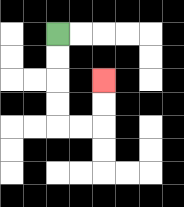{'start': '[2, 1]', 'end': '[4, 3]', 'path_directions': 'D,D,D,D,R,R,U,U', 'path_coordinates': '[[2, 1], [2, 2], [2, 3], [2, 4], [2, 5], [3, 5], [4, 5], [4, 4], [4, 3]]'}